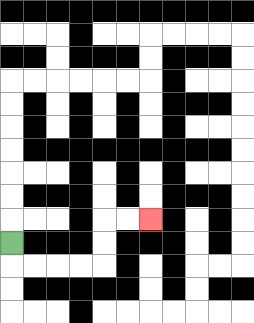{'start': '[0, 10]', 'end': '[6, 9]', 'path_directions': 'D,R,R,R,R,U,U,R,R', 'path_coordinates': '[[0, 10], [0, 11], [1, 11], [2, 11], [3, 11], [4, 11], [4, 10], [4, 9], [5, 9], [6, 9]]'}